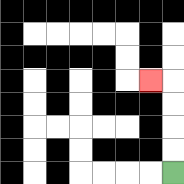{'start': '[7, 7]', 'end': '[6, 3]', 'path_directions': 'U,U,U,U,L', 'path_coordinates': '[[7, 7], [7, 6], [7, 5], [7, 4], [7, 3], [6, 3]]'}